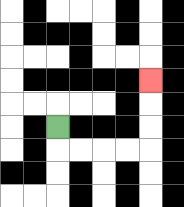{'start': '[2, 5]', 'end': '[6, 3]', 'path_directions': 'D,R,R,R,R,U,U,U', 'path_coordinates': '[[2, 5], [2, 6], [3, 6], [4, 6], [5, 6], [6, 6], [6, 5], [6, 4], [6, 3]]'}